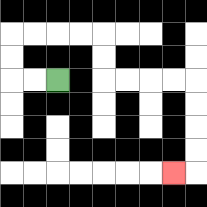{'start': '[2, 3]', 'end': '[7, 7]', 'path_directions': 'L,L,U,U,R,R,R,R,D,D,R,R,R,R,D,D,D,D,L', 'path_coordinates': '[[2, 3], [1, 3], [0, 3], [0, 2], [0, 1], [1, 1], [2, 1], [3, 1], [4, 1], [4, 2], [4, 3], [5, 3], [6, 3], [7, 3], [8, 3], [8, 4], [8, 5], [8, 6], [8, 7], [7, 7]]'}